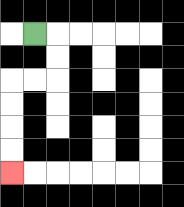{'start': '[1, 1]', 'end': '[0, 7]', 'path_directions': 'R,D,D,L,L,D,D,D,D', 'path_coordinates': '[[1, 1], [2, 1], [2, 2], [2, 3], [1, 3], [0, 3], [0, 4], [0, 5], [0, 6], [0, 7]]'}